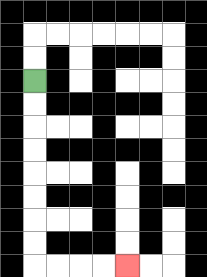{'start': '[1, 3]', 'end': '[5, 11]', 'path_directions': 'D,D,D,D,D,D,D,D,R,R,R,R', 'path_coordinates': '[[1, 3], [1, 4], [1, 5], [1, 6], [1, 7], [1, 8], [1, 9], [1, 10], [1, 11], [2, 11], [3, 11], [4, 11], [5, 11]]'}